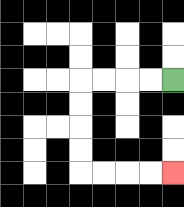{'start': '[7, 3]', 'end': '[7, 7]', 'path_directions': 'L,L,L,L,D,D,D,D,R,R,R,R', 'path_coordinates': '[[7, 3], [6, 3], [5, 3], [4, 3], [3, 3], [3, 4], [3, 5], [3, 6], [3, 7], [4, 7], [5, 7], [6, 7], [7, 7]]'}